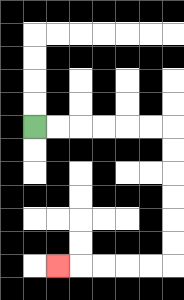{'start': '[1, 5]', 'end': '[2, 11]', 'path_directions': 'R,R,R,R,R,R,D,D,D,D,D,D,L,L,L,L,L', 'path_coordinates': '[[1, 5], [2, 5], [3, 5], [4, 5], [5, 5], [6, 5], [7, 5], [7, 6], [7, 7], [7, 8], [7, 9], [7, 10], [7, 11], [6, 11], [5, 11], [4, 11], [3, 11], [2, 11]]'}